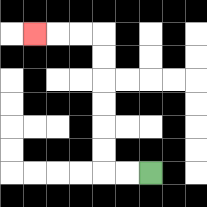{'start': '[6, 7]', 'end': '[1, 1]', 'path_directions': 'L,L,U,U,U,U,U,U,L,L,L', 'path_coordinates': '[[6, 7], [5, 7], [4, 7], [4, 6], [4, 5], [4, 4], [4, 3], [4, 2], [4, 1], [3, 1], [2, 1], [1, 1]]'}